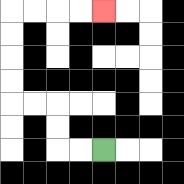{'start': '[4, 6]', 'end': '[4, 0]', 'path_directions': 'L,L,U,U,L,L,U,U,U,U,R,R,R,R', 'path_coordinates': '[[4, 6], [3, 6], [2, 6], [2, 5], [2, 4], [1, 4], [0, 4], [0, 3], [0, 2], [0, 1], [0, 0], [1, 0], [2, 0], [3, 0], [4, 0]]'}